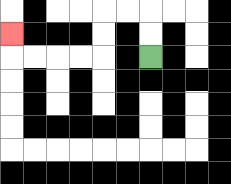{'start': '[6, 2]', 'end': '[0, 1]', 'path_directions': 'U,U,L,L,D,D,L,L,L,L,U', 'path_coordinates': '[[6, 2], [6, 1], [6, 0], [5, 0], [4, 0], [4, 1], [4, 2], [3, 2], [2, 2], [1, 2], [0, 2], [0, 1]]'}